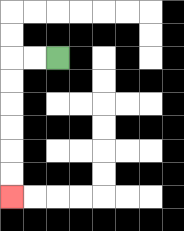{'start': '[2, 2]', 'end': '[0, 8]', 'path_directions': 'L,L,D,D,D,D,D,D', 'path_coordinates': '[[2, 2], [1, 2], [0, 2], [0, 3], [0, 4], [0, 5], [0, 6], [0, 7], [0, 8]]'}